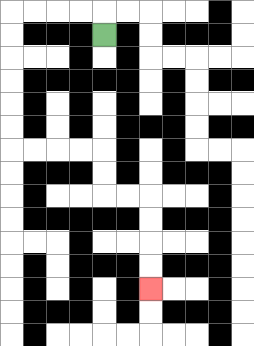{'start': '[4, 1]', 'end': '[6, 12]', 'path_directions': 'U,L,L,L,L,D,D,D,D,D,D,R,R,R,R,D,D,R,R,D,D,D,D', 'path_coordinates': '[[4, 1], [4, 0], [3, 0], [2, 0], [1, 0], [0, 0], [0, 1], [0, 2], [0, 3], [0, 4], [0, 5], [0, 6], [1, 6], [2, 6], [3, 6], [4, 6], [4, 7], [4, 8], [5, 8], [6, 8], [6, 9], [6, 10], [6, 11], [6, 12]]'}